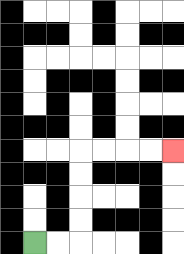{'start': '[1, 10]', 'end': '[7, 6]', 'path_directions': 'R,R,U,U,U,U,R,R,R,R', 'path_coordinates': '[[1, 10], [2, 10], [3, 10], [3, 9], [3, 8], [3, 7], [3, 6], [4, 6], [5, 6], [6, 6], [7, 6]]'}